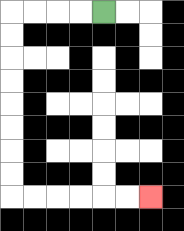{'start': '[4, 0]', 'end': '[6, 8]', 'path_directions': 'L,L,L,L,D,D,D,D,D,D,D,D,R,R,R,R,R,R', 'path_coordinates': '[[4, 0], [3, 0], [2, 0], [1, 0], [0, 0], [0, 1], [0, 2], [0, 3], [0, 4], [0, 5], [0, 6], [0, 7], [0, 8], [1, 8], [2, 8], [3, 8], [4, 8], [5, 8], [6, 8]]'}